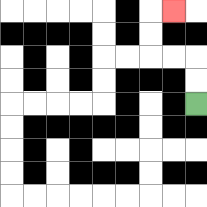{'start': '[8, 4]', 'end': '[7, 0]', 'path_directions': 'U,U,L,L,U,U,R', 'path_coordinates': '[[8, 4], [8, 3], [8, 2], [7, 2], [6, 2], [6, 1], [6, 0], [7, 0]]'}